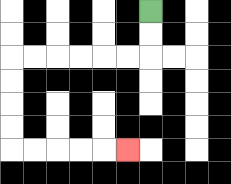{'start': '[6, 0]', 'end': '[5, 6]', 'path_directions': 'D,D,L,L,L,L,L,L,D,D,D,D,R,R,R,R,R', 'path_coordinates': '[[6, 0], [6, 1], [6, 2], [5, 2], [4, 2], [3, 2], [2, 2], [1, 2], [0, 2], [0, 3], [0, 4], [0, 5], [0, 6], [1, 6], [2, 6], [3, 6], [4, 6], [5, 6]]'}